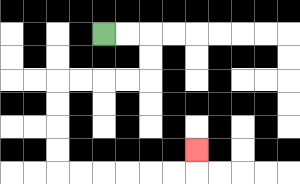{'start': '[4, 1]', 'end': '[8, 6]', 'path_directions': 'R,R,D,D,L,L,L,L,D,D,D,D,R,R,R,R,R,R,U', 'path_coordinates': '[[4, 1], [5, 1], [6, 1], [6, 2], [6, 3], [5, 3], [4, 3], [3, 3], [2, 3], [2, 4], [2, 5], [2, 6], [2, 7], [3, 7], [4, 7], [5, 7], [6, 7], [7, 7], [8, 7], [8, 6]]'}